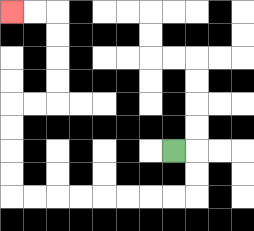{'start': '[7, 6]', 'end': '[0, 0]', 'path_directions': 'R,D,D,L,L,L,L,L,L,L,L,U,U,U,U,R,R,U,U,U,U,L,L', 'path_coordinates': '[[7, 6], [8, 6], [8, 7], [8, 8], [7, 8], [6, 8], [5, 8], [4, 8], [3, 8], [2, 8], [1, 8], [0, 8], [0, 7], [0, 6], [0, 5], [0, 4], [1, 4], [2, 4], [2, 3], [2, 2], [2, 1], [2, 0], [1, 0], [0, 0]]'}